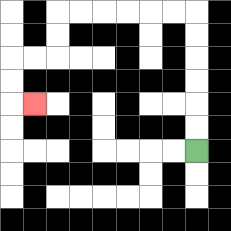{'start': '[8, 6]', 'end': '[1, 4]', 'path_directions': 'U,U,U,U,U,U,L,L,L,L,L,L,D,D,L,L,D,D,R', 'path_coordinates': '[[8, 6], [8, 5], [8, 4], [8, 3], [8, 2], [8, 1], [8, 0], [7, 0], [6, 0], [5, 0], [4, 0], [3, 0], [2, 0], [2, 1], [2, 2], [1, 2], [0, 2], [0, 3], [0, 4], [1, 4]]'}